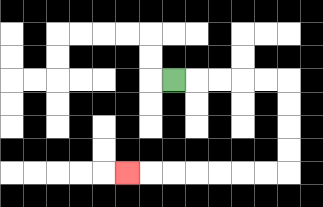{'start': '[7, 3]', 'end': '[5, 7]', 'path_directions': 'R,R,R,R,R,D,D,D,D,L,L,L,L,L,L,L', 'path_coordinates': '[[7, 3], [8, 3], [9, 3], [10, 3], [11, 3], [12, 3], [12, 4], [12, 5], [12, 6], [12, 7], [11, 7], [10, 7], [9, 7], [8, 7], [7, 7], [6, 7], [5, 7]]'}